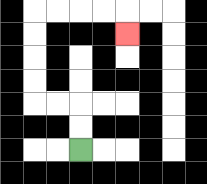{'start': '[3, 6]', 'end': '[5, 1]', 'path_directions': 'U,U,L,L,U,U,U,U,R,R,R,R,D', 'path_coordinates': '[[3, 6], [3, 5], [3, 4], [2, 4], [1, 4], [1, 3], [1, 2], [1, 1], [1, 0], [2, 0], [3, 0], [4, 0], [5, 0], [5, 1]]'}